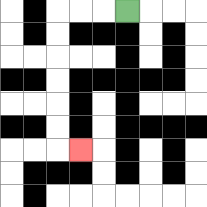{'start': '[5, 0]', 'end': '[3, 6]', 'path_directions': 'L,L,L,D,D,D,D,D,D,R', 'path_coordinates': '[[5, 0], [4, 0], [3, 0], [2, 0], [2, 1], [2, 2], [2, 3], [2, 4], [2, 5], [2, 6], [3, 6]]'}